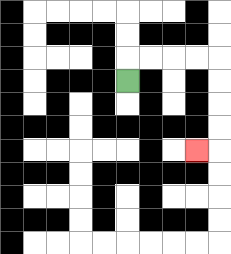{'start': '[5, 3]', 'end': '[8, 6]', 'path_directions': 'U,R,R,R,R,D,D,D,D,L', 'path_coordinates': '[[5, 3], [5, 2], [6, 2], [7, 2], [8, 2], [9, 2], [9, 3], [9, 4], [9, 5], [9, 6], [8, 6]]'}